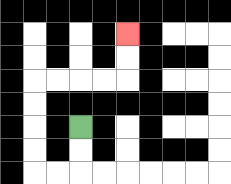{'start': '[3, 5]', 'end': '[5, 1]', 'path_directions': 'D,D,L,L,U,U,U,U,R,R,R,R,U,U', 'path_coordinates': '[[3, 5], [3, 6], [3, 7], [2, 7], [1, 7], [1, 6], [1, 5], [1, 4], [1, 3], [2, 3], [3, 3], [4, 3], [5, 3], [5, 2], [5, 1]]'}